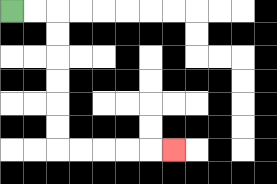{'start': '[0, 0]', 'end': '[7, 6]', 'path_directions': 'R,R,D,D,D,D,D,D,R,R,R,R,R', 'path_coordinates': '[[0, 0], [1, 0], [2, 0], [2, 1], [2, 2], [2, 3], [2, 4], [2, 5], [2, 6], [3, 6], [4, 6], [5, 6], [6, 6], [7, 6]]'}